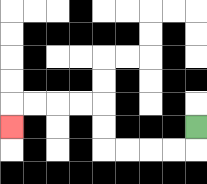{'start': '[8, 5]', 'end': '[0, 5]', 'path_directions': 'D,L,L,L,L,U,U,L,L,L,L,D', 'path_coordinates': '[[8, 5], [8, 6], [7, 6], [6, 6], [5, 6], [4, 6], [4, 5], [4, 4], [3, 4], [2, 4], [1, 4], [0, 4], [0, 5]]'}